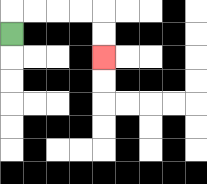{'start': '[0, 1]', 'end': '[4, 2]', 'path_directions': 'U,R,R,R,R,D,D', 'path_coordinates': '[[0, 1], [0, 0], [1, 0], [2, 0], [3, 0], [4, 0], [4, 1], [4, 2]]'}